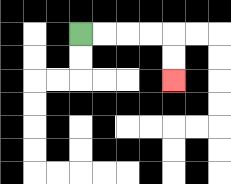{'start': '[3, 1]', 'end': '[7, 3]', 'path_directions': 'R,R,R,R,D,D', 'path_coordinates': '[[3, 1], [4, 1], [5, 1], [6, 1], [7, 1], [7, 2], [7, 3]]'}